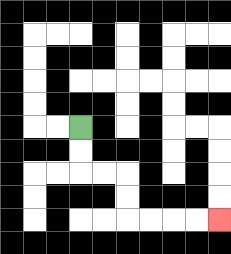{'start': '[3, 5]', 'end': '[9, 9]', 'path_directions': 'D,D,R,R,D,D,R,R,R,R', 'path_coordinates': '[[3, 5], [3, 6], [3, 7], [4, 7], [5, 7], [5, 8], [5, 9], [6, 9], [7, 9], [8, 9], [9, 9]]'}